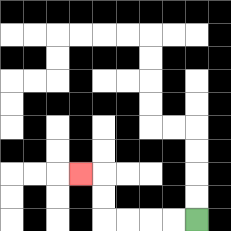{'start': '[8, 9]', 'end': '[3, 7]', 'path_directions': 'L,L,L,L,U,U,L', 'path_coordinates': '[[8, 9], [7, 9], [6, 9], [5, 9], [4, 9], [4, 8], [4, 7], [3, 7]]'}